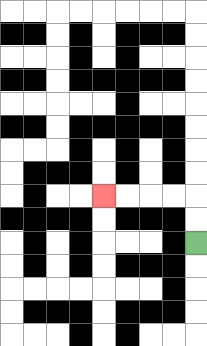{'start': '[8, 10]', 'end': '[4, 8]', 'path_directions': 'U,U,L,L,L,L', 'path_coordinates': '[[8, 10], [8, 9], [8, 8], [7, 8], [6, 8], [5, 8], [4, 8]]'}